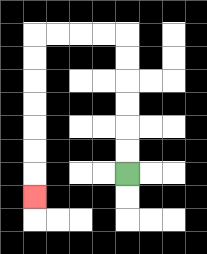{'start': '[5, 7]', 'end': '[1, 8]', 'path_directions': 'U,U,U,U,U,U,L,L,L,L,D,D,D,D,D,D,D', 'path_coordinates': '[[5, 7], [5, 6], [5, 5], [5, 4], [5, 3], [5, 2], [5, 1], [4, 1], [3, 1], [2, 1], [1, 1], [1, 2], [1, 3], [1, 4], [1, 5], [1, 6], [1, 7], [1, 8]]'}